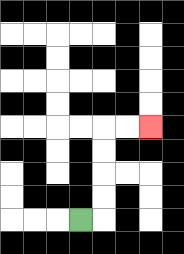{'start': '[3, 9]', 'end': '[6, 5]', 'path_directions': 'R,U,U,U,U,R,R', 'path_coordinates': '[[3, 9], [4, 9], [4, 8], [4, 7], [4, 6], [4, 5], [5, 5], [6, 5]]'}